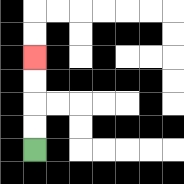{'start': '[1, 6]', 'end': '[1, 2]', 'path_directions': 'U,U,U,U', 'path_coordinates': '[[1, 6], [1, 5], [1, 4], [1, 3], [1, 2]]'}